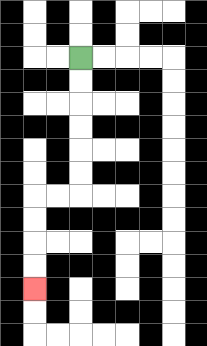{'start': '[3, 2]', 'end': '[1, 12]', 'path_directions': 'D,D,D,D,D,D,L,L,D,D,D,D', 'path_coordinates': '[[3, 2], [3, 3], [3, 4], [3, 5], [3, 6], [3, 7], [3, 8], [2, 8], [1, 8], [1, 9], [1, 10], [1, 11], [1, 12]]'}